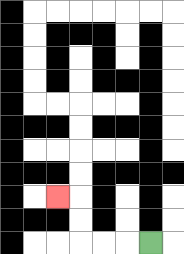{'start': '[6, 10]', 'end': '[2, 8]', 'path_directions': 'L,L,L,U,U,L', 'path_coordinates': '[[6, 10], [5, 10], [4, 10], [3, 10], [3, 9], [3, 8], [2, 8]]'}